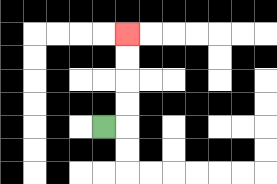{'start': '[4, 5]', 'end': '[5, 1]', 'path_directions': 'R,U,U,U,U', 'path_coordinates': '[[4, 5], [5, 5], [5, 4], [5, 3], [5, 2], [5, 1]]'}